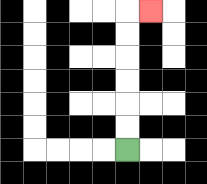{'start': '[5, 6]', 'end': '[6, 0]', 'path_directions': 'U,U,U,U,U,U,R', 'path_coordinates': '[[5, 6], [5, 5], [5, 4], [5, 3], [5, 2], [5, 1], [5, 0], [6, 0]]'}